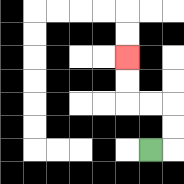{'start': '[6, 6]', 'end': '[5, 2]', 'path_directions': 'R,U,U,L,L,U,U', 'path_coordinates': '[[6, 6], [7, 6], [7, 5], [7, 4], [6, 4], [5, 4], [5, 3], [5, 2]]'}